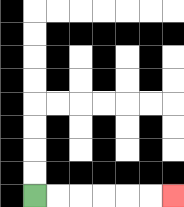{'start': '[1, 8]', 'end': '[7, 8]', 'path_directions': 'R,R,R,R,R,R', 'path_coordinates': '[[1, 8], [2, 8], [3, 8], [4, 8], [5, 8], [6, 8], [7, 8]]'}